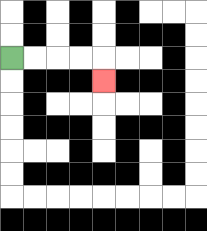{'start': '[0, 2]', 'end': '[4, 3]', 'path_directions': 'R,R,R,R,D', 'path_coordinates': '[[0, 2], [1, 2], [2, 2], [3, 2], [4, 2], [4, 3]]'}